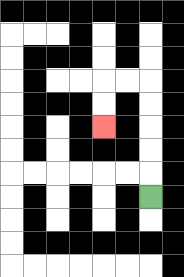{'start': '[6, 8]', 'end': '[4, 5]', 'path_directions': 'U,U,U,U,U,L,L,D,D', 'path_coordinates': '[[6, 8], [6, 7], [6, 6], [6, 5], [6, 4], [6, 3], [5, 3], [4, 3], [4, 4], [4, 5]]'}